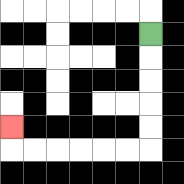{'start': '[6, 1]', 'end': '[0, 5]', 'path_directions': 'D,D,D,D,D,L,L,L,L,L,L,U', 'path_coordinates': '[[6, 1], [6, 2], [6, 3], [6, 4], [6, 5], [6, 6], [5, 6], [4, 6], [3, 6], [2, 6], [1, 6], [0, 6], [0, 5]]'}